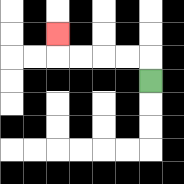{'start': '[6, 3]', 'end': '[2, 1]', 'path_directions': 'U,L,L,L,L,U', 'path_coordinates': '[[6, 3], [6, 2], [5, 2], [4, 2], [3, 2], [2, 2], [2, 1]]'}